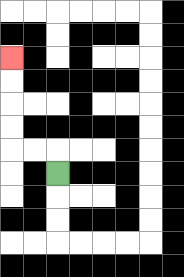{'start': '[2, 7]', 'end': '[0, 2]', 'path_directions': 'U,L,L,U,U,U,U', 'path_coordinates': '[[2, 7], [2, 6], [1, 6], [0, 6], [0, 5], [0, 4], [0, 3], [0, 2]]'}